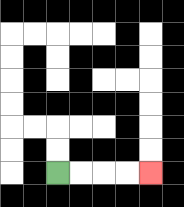{'start': '[2, 7]', 'end': '[6, 7]', 'path_directions': 'R,R,R,R', 'path_coordinates': '[[2, 7], [3, 7], [4, 7], [5, 7], [6, 7]]'}